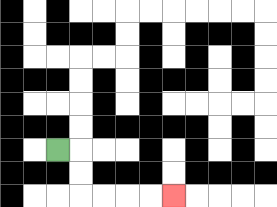{'start': '[2, 6]', 'end': '[7, 8]', 'path_directions': 'R,D,D,R,R,R,R', 'path_coordinates': '[[2, 6], [3, 6], [3, 7], [3, 8], [4, 8], [5, 8], [6, 8], [7, 8]]'}